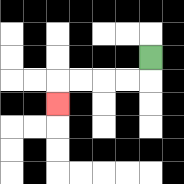{'start': '[6, 2]', 'end': '[2, 4]', 'path_directions': 'D,L,L,L,L,D', 'path_coordinates': '[[6, 2], [6, 3], [5, 3], [4, 3], [3, 3], [2, 3], [2, 4]]'}